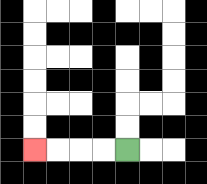{'start': '[5, 6]', 'end': '[1, 6]', 'path_directions': 'L,L,L,L', 'path_coordinates': '[[5, 6], [4, 6], [3, 6], [2, 6], [1, 6]]'}